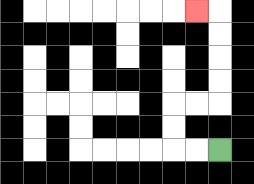{'start': '[9, 6]', 'end': '[8, 0]', 'path_directions': 'L,L,U,U,R,R,U,U,U,U,L', 'path_coordinates': '[[9, 6], [8, 6], [7, 6], [7, 5], [7, 4], [8, 4], [9, 4], [9, 3], [9, 2], [9, 1], [9, 0], [8, 0]]'}